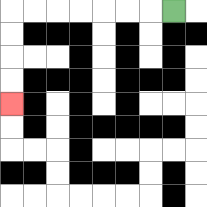{'start': '[7, 0]', 'end': '[0, 4]', 'path_directions': 'L,L,L,L,L,L,L,D,D,D,D', 'path_coordinates': '[[7, 0], [6, 0], [5, 0], [4, 0], [3, 0], [2, 0], [1, 0], [0, 0], [0, 1], [0, 2], [0, 3], [0, 4]]'}